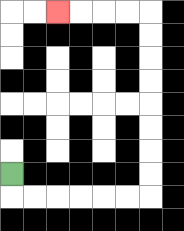{'start': '[0, 7]', 'end': '[2, 0]', 'path_directions': 'D,R,R,R,R,R,R,U,U,U,U,U,U,U,U,L,L,L,L', 'path_coordinates': '[[0, 7], [0, 8], [1, 8], [2, 8], [3, 8], [4, 8], [5, 8], [6, 8], [6, 7], [6, 6], [6, 5], [6, 4], [6, 3], [6, 2], [6, 1], [6, 0], [5, 0], [4, 0], [3, 0], [2, 0]]'}